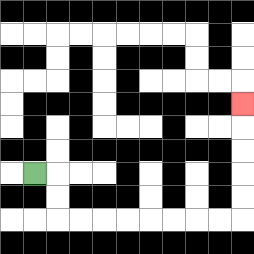{'start': '[1, 7]', 'end': '[10, 4]', 'path_directions': 'R,D,D,R,R,R,R,R,R,R,R,U,U,U,U,U', 'path_coordinates': '[[1, 7], [2, 7], [2, 8], [2, 9], [3, 9], [4, 9], [5, 9], [6, 9], [7, 9], [8, 9], [9, 9], [10, 9], [10, 8], [10, 7], [10, 6], [10, 5], [10, 4]]'}